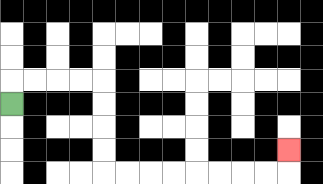{'start': '[0, 4]', 'end': '[12, 6]', 'path_directions': 'U,R,R,R,R,D,D,D,D,R,R,R,R,R,R,R,R,U', 'path_coordinates': '[[0, 4], [0, 3], [1, 3], [2, 3], [3, 3], [4, 3], [4, 4], [4, 5], [4, 6], [4, 7], [5, 7], [6, 7], [7, 7], [8, 7], [9, 7], [10, 7], [11, 7], [12, 7], [12, 6]]'}